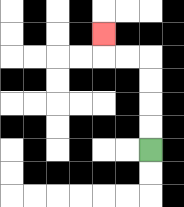{'start': '[6, 6]', 'end': '[4, 1]', 'path_directions': 'U,U,U,U,L,L,U', 'path_coordinates': '[[6, 6], [6, 5], [6, 4], [6, 3], [6, 2], [5, 2], [4, 2], [4, 1]]'}